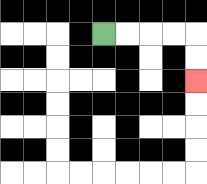{'start': '[4, 1]', 'end': '[8, 3]', 'path_directions': 'R,R,R,R,D,D', 'path_coordinates': '[[4, 1], [5, 1], [6, 1], [7, 1], [8, 1], [8, 2], [8, 3]]'}